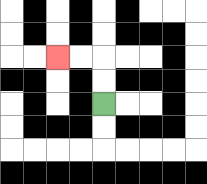{'start': '[4, 4]', 'end': '[2, 2]', 'path_directions': 'U,U,L,L', 'path_coordinates': '[[4, 4], [4, 3], [4, 2], [3, 2], [2, 2]]'}